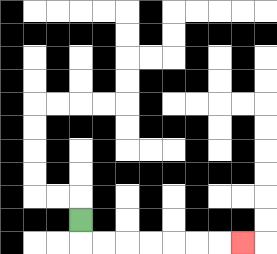{'start': '[3, 9]', 'end': '[10, 10]', 'path_directions': 'D,R,R,R,R,R,R,R', 'path_coordinates': '[[3, 9], [3, 10], [4, 10], [5, 10], [6, 10], [7, 10], [8, 10], [9, 10], [10, 10]]'}